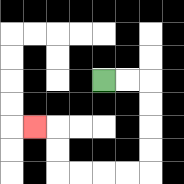{'start': '[4, 3]', 'end': '[1, 5]', 'path_directions': 'R,R,D,D,D,D,L,L,L,L,U,U,L', 'path_coordinates': '[[4, 3], [5, 3], [6, 3], [6, 4], [6, 5], [6, 6], [6, 7], [5, 7], [4, 7], [3, 7], [2, 7], [2, 6], [2, 5], [1, 5]]'}